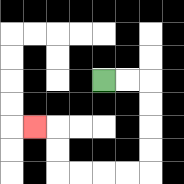{'start': '[4, 3]', 'end': '[1, 5]', 'path_directions': 'R,R,D,D,D,D,L,L,L,L,U,U,L', 'path_coordinates': '[[4, 3], [5, 3], [6, 3], [6, 4], [6, 5], [6, 6], [6, 7], [5, 7], [4, 7], [3, 7], [2, 7], [2, 6], [2, 5], [1, 5]]'}